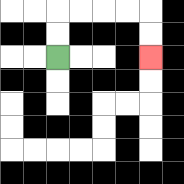{'start': '[2, 2]', 'end': '[6, 2]', 'path_directions': 'U,U,R,R,R,R,D,D', 'path_coordinates': '[[2, 2], [2, 1], [2, 0], [3, 0], [4, 0], [5, 0], [6, 0], [6, 1], [6, 2]]'}